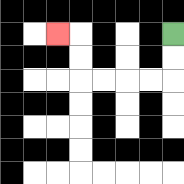{'start': '[7, 1]', 'end': '[2, 1]', 'path_directions': 'D,D,L,L,L,L,U,U,L', 'path_coordinates': '[[7, 1], [7, 2], [7, 3], [6, 3], [5, 3], [4, 3], [3, 3], [3, 2], [3, 1], [2, 1]]'}